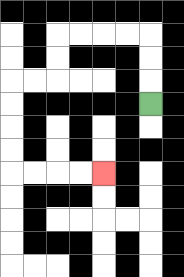{'start': '[6, 4]', 'end': '[4, 7]', 'path_directions': 'U,U,U,L,L,L,L,D,D,L,L,D,D,D,D,R,R,R,R', 'path_coordinates': '[[6, 4], [6, 3], [6, 2], [6, 1], [5, 1], [4, 1], [3, 1], [2, 1], [2, 2], [2, 3], [1, 3], [0, 3], [0, 4], [0, 5], [0, 6], [0, 7], [1, 7], [2, 7], [3, 7], [4, 7]]'}